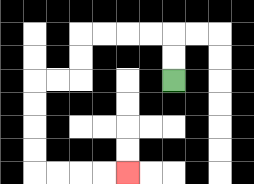{'start': '[7, 3]', 'end': '[5, 7]', 'path_directions': 'U,U,L,L,L,L,D,D,L,L,D,D,D,D,R,R,R,R', 'path_coordinates': '[[7, 3], [7, 2], [7, 1], [6, 1], [5, 1], [4, 1], [3, 1], [3, 2], [3, 3], [2, 3], [1, 3], [1, 4], [1, 5], [1, 6], [1, 7], [2, 7], [3, 7], [4, 7], [5, 7]]'}